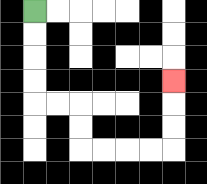{'start': '[1, 0]', 'end': '[7, 3]', 'path_directions': 'D,D,D,D,R,R,D,D,R,R,R,R,U,U,U', 'path_coordinates': '[[1, 0], [1, 1], [1, 2], [1, 3], [1, 4], [2, 4], [3, 4], [3, 5], [3, 6], [4, 6], [5, 6], [6, 6], [7, 6], [7, 5], [7, 4], [7, 3]]'}